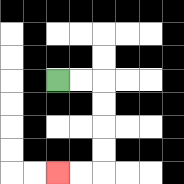{'start': '[2, 3]', 'end': '[2, 7]', 'path_directions': 'R,R,D,D,D,D,L,L', 'path_coordinates': '[[2, 3], [3, 3], [4, 3], [4, 4], [4, 5], [4, 6], [4, 7], [3, 7], [2, 7]]'}